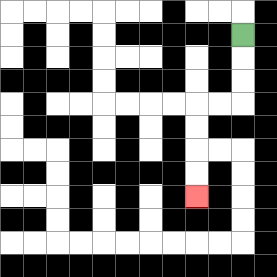{'start': '[10, 1]', 'end': '[8, 8]', 'path_directions': 'D,D,D,L,L,D,D,D,D', 'path_coordinates': '[[10, 1], [10, 2], [10, 3], [10, 4], [9, 4], [8, 4], [8, 5], [8, 6], [8, 7], [8, 8]]'}